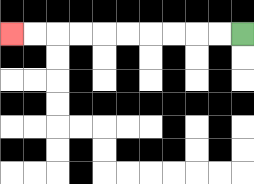{'start': '[10, 1]', 'end': '[0, 1]', 'path_directions': 'L,L,L,L,L,L,L,L,L,L', 'path_coordinates': '[[10, 1], [9, 1], [8, 1], [7, 1], [6, 1], [5, 1], [4, 1], [3, 1], [2, 1], [1, 1], [0, 1]]'}